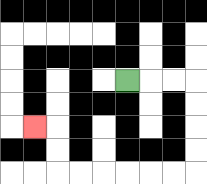{'start': '[5, 3]', 'end': '[1, 5]', 'path_directions': 'R,R,R,D,D,D,D,L,L,L,L,L,L,U,U,L', 'path_coordinates': '[[5, 3], [6, 3], [7, 3], [8, 3], [8, 4], [8, 5], [8, 6], [8, 7], [7, 7], [6, 7], [5, 7], [4, 7], [3, 7], [2, 7], [2, 6], [2, 5], [1, 5]]'}